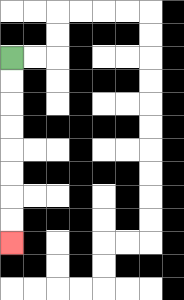{'start': '[0, 2]', 'end': '[0, 10]', 'path_directions': 'D,D,D,D,D,D,D,D', 'path_coordinates': '[[0, 2], [0, 3], [0, 4], [0, 5], [0, 6], [0, 7], [0, 8], [0, 9], [0, 10]]'}